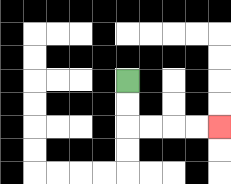{'start': '[5, 3]', 'end': '[9, 5]', 'path_directions': 'D,D,R,R,R,R', 'path_coordinates': '[[5, 3], [5, 4], [5, 5], [6, 5], [7, 5], [8, 5], [9, 5]]'}